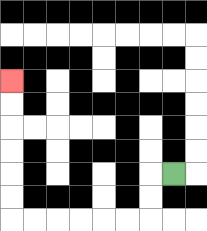{'start': '[7, 7]', 'end': '[0, 3]', 'path_directions': 'L,D,D,L,L,L,L,L,L,U,U,U,U,U,U', 'path_coordinates': '[[7, 7], [6, 7], [6, 8], [6, 9], [5, 9], [4, 9], [3, 9], [2, 9], [1, 9], [0, 9], [0, 8], [0, 7], [0, 6], [0, 5], [0, 4], [0, 3]]'}